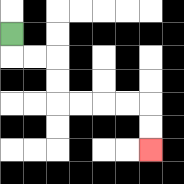{'start': '[0, 1]', 'end': '[6, 6]', 'path_directions': 'D,R,R,D,D,R,R,R,R,D,D', 'path_coordinates': '[[0, 1], [0, 2], [1, 2], [2, 2], [2, 3], [2, 4], [3, 4], [4, 4], [5, 4], [6, 4], [6, 5], [6, 6]]'}